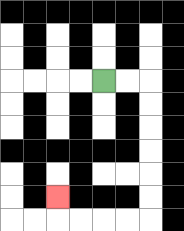{'start': '[4, 3]', 'end': '[2, 8]', 'path_directions': 'R,R,D,D,D,D,D,D,L,L,L,L,U', 'path_coordinates': '[[4, 3], [5, 3], [6, 3], [6, 4], [6, 5], [6, 6], [6, 7], [6, 8], [6, 9], [5, 9], [4, 9], [3, 9], [2, 9], [2, 8]]'}